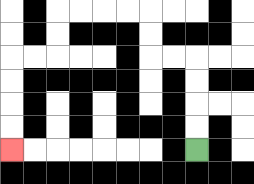{'start': '[8, 6]', 'end': '[0, 6]', 'path_directions': 'U,U,U,U,L,L,U,U,L,L,L,L,D,D,L,L,D,D,D,D', 'path_coordinates': '[[8, 6], [8, 5], [8, 4], [8, 3], [8, 2], [7, 2], [6, 2], [6, 1], [6, 0], [5, 0], [4, 0], [3, 0], [2, 0], [2, 1], [2, 2], [1, 2], [0, 2], [0, 3], [0, 4], [0, 5], [0, 6]]'}